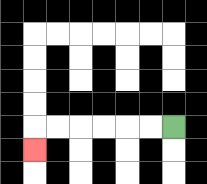{'start': '[7, 5]', 'end': '[1, 6]', 'path_directions': 'L,L,L,L,L,L,D', 'path_coordinates': '[[7, 5], [6, 5], [5, 5], [4, 5], [3, 5], [2, 5], [1, 5], [1, 6]]'}